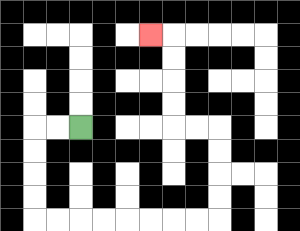{'start': '[3, 5]', 'end': '[6, 1]', 'path_directions': 'L,L,D,D,D,D,R,R,R,R,R,R,R,R,U,U,U,U,L,L,U,U,U,U,L', 'path_coordinates': '[[3, 5], [2, 5], [1, 5], [1, 6], [1, 7], [1, 8], [1, 9], [2, 9], [3, 9], [4, 9], [5, 9], [6, 9], [7, 9], [8, 9], [9, 9], [9, 8], [9, 7], [9, 6], [9, 5], [8, 5], [7, 5], [7, 4], [7, 3], [7, 2], [7, 1], [6, 1]]'}